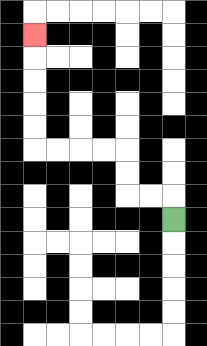{'start': '[7, 9]', 'end': '[1, 1]', 'path_directions': 'U,L,L,U,U,L,L,L,L,U,U,U,U,U', 'path_coordinates': '[[7, 9], [7, 8], [6, 8], [5, 8], [5, 7], [5, 6], [4, 6], [3, 6], [2, 6], [1, 6], [1, 5], [1, 4], [1, 3], [1, 2], [1, 1]]'}